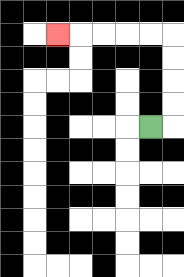{'start': '[6, 5]', 'end': '[2, 1]', 'path_directions': 'R,U,U,U,U,L,L,L,L,L', 'path_coordinates': '[[6, 5], [7, 5], [7, 4], [7, 3], [7, 2], [7, 1], [6, 1], [5, 1], [4, 1], [3, 1], [2, 1]]'}